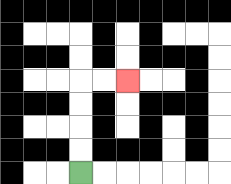{'start': '[3, 7]', 'end': '[5, 3]', 'path_directions': 'U,U,U,U,R,R', 'path_coordinates': '[[3, 7], [3, 6], [3, 5], [3, 4], [3, 3], [4, 3], [5, 3]]'}